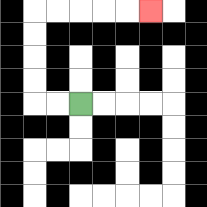{'start': '[3, 4]', 'end': '[6, 0]', 'path_directions': 'L,L,U,U,U,U,R,R,R,R,R', 'path_coordinates': '[[3, 4], [2, 4], [1, 4], [1, 3], [1, 2], [1, 1], [1, 0], [2, 0], [3, 0], [4, 0], [5, 0], [6, 0]]'}